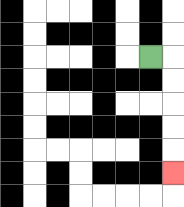{'start': '[6, 2]', 'end': '[7, 7]', 'path_directions': 'R,D,D,D,D,D', 'path_coordinates': '[[6, 2], [7, 2], [7, 3], [7, 4], [7, 5], [7, 6], [7, 7]]'}